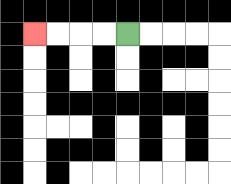{'start': '[5, 1]', 'end': '[1, 1]', 'path_directions': 'L,L,L,L', 'path_coordinates': '[[5, 1], [4, 1], [3, 1], [2, 1], [1, 1]]'}